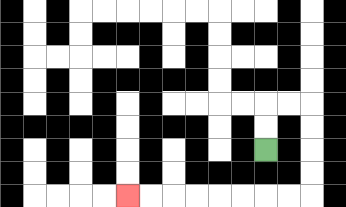{'start': '[11, 6]', 'end': '[5, 8]', 'path_directions': 'U,U,R,R,D,D,D,D,L,L,L,L,L,L,L,L', 'path_coordinates': '[[11, 6], [11, 5], [11, 4], [12, 4], [13, 4], [13, 5], [13, 6], [13, 7], [13, 8], [12, 8], [11, 8], [10, 8], [9, 8], [8, 8], [7, 8], [6, 8], [5, 8]]'}